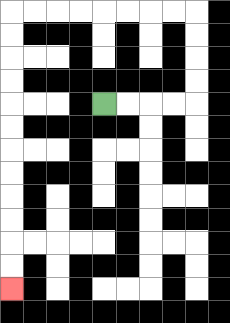{'start': '[4, 4]', 'end': '[0, 12]', 'path_directions': 'R,R,R,R,U,U,U,U,L,L,L,L,L,L,L,L,D,D,D,D,D,D,D,D,D,D,D,D', 'path_coordinates': '[[4, 4], [5, 4], [6, 4], [7, 4], [8, 4], [8, 3], [8, 2], [8, 1], [8, 0], [7, 0], [6, 0], [5, 0], [4, 0], [3, 0], [2, 0], [1, 0], [0, 0], [0, 1], [0, 2], [0, 3], [0, 4], [0, 5], [0, 6], [0, 7], [0, 8], [0, 9], [0, 10], [0, 11], [0, 12]]'}